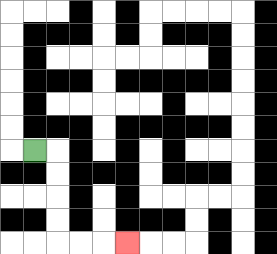{'start': '[1, 6]', 'end': '[5, 10]', 'path_directions': 'R,D,D,D,D,R,R,R', 'path_coordinates': '[[1, 6], [2, 6], [2, 7], [2, 8], [2, 9], [2, 10], [3, 10], [4, 10], [5, 10]]'}